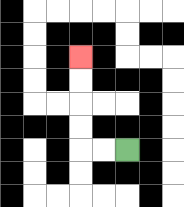{'start': '[5, 6]', 'end': '[3, 2]', 'path_directions': 'L,L,U,U,U,U', 'path_coordinates': '[[5, 6], [4, 6], [3, 6], [3, 5], [3, 4], [3, 3], [3, 2]]'}